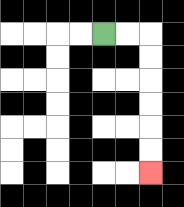{'start': '[4, 1]', 'end': '[6, 7]', 'path_directions': 'R,R,D,D,D,D,D,D', 'path_coordinates': '[[4, 1], [5, 1], [6, 1], [6, 2], [6, 3], [6, 4], [6, 5], [6, 6], [6, 7]]'}